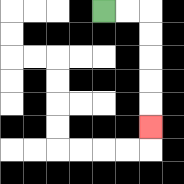{'start': '[4, 0]', 'end': '[6, 5]', 'path_directions': 'R,R,D,D,D,D,D', 'path_coordinates': '[[4, 0], [5, 0], [6, 0], [6, 1], [6, 2], [6, 3], [6, 4], [6, 5]]'}